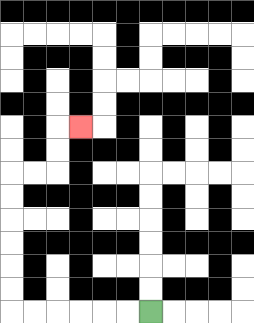{'start': '[6, 13]', 'end': '[3, 5]', 'path_directions': 'L,L,L,L,L,L,U,U,U,U,U,U,R,R,U,U,R', 'path_coordinates': '[[6, 13], [5, 13], [4, 13], [3, 13], [2, 13], [1, 13], [0, 13], [0, 12], [0, 11], [0, 10], [0, 9], [0, 8], [0, 7], [1, 7], [2, 7], [2, 6], [2, 5], [3, 5]]'}